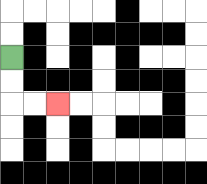{'start': '[0, 2]', 'end': '[2, 4]', 'path_directions': 'D,D,R,R', 'path_coordinates': '[[0, 2], [0, 3], [0, 4], [1, 4], [2, 4]]'}